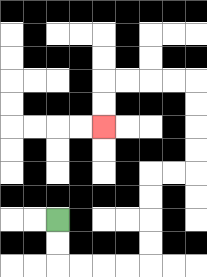{'start': '[2, 9]', 'end': '[4, 5]', 'path_directions': 'D,D,R,R,R,R,U,U,U,U,R,R,U,U,U,U,L,L,L,L,D,D', 'path_coordinates': '[[2, 9], [2, 10], [2, 11], [3, 11], [4, 11], [5, 11], [6, 11], [6, 10], [6, 9], [6, 8], [6, 7], [7, 7], [8, 7], [8, 6], [8, 5], [8, 4], [8, 3], [7, 3], [6, 3], [5, 3], [4, 3], [4, 4], [4, 5]]'}